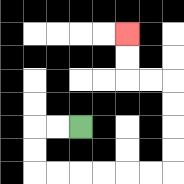{'start': '[3, 5]', 'end': '[5, 1]', 'path_directions': 'L,L,D,D,R,R,R,R,R,R,U,U,U,U,L,L,U,U', 'path_coordinates': '[[3, 5], [2, 5], [1, 5], [1, 6], [1, 7], [2, 7], [3, 7], [4, 7], [5, 7], [6, 7], [7, 7], [7, 6], [7, 5], [7, 4], [7, 3], [6, 3], [5, 3], [5, 2], [5, 1]]'}